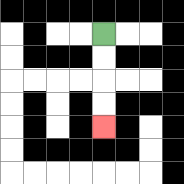{'start': '[4, 1]', 'end': '[4, 5]', 'path_directions': 'D,D,D,D', 'path_coordinates': '[[4, 1], [4, 2], [4, 3], [4, 4], [4, 5]]'}